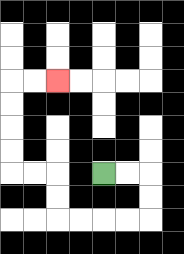{'start': '[4, 7]', 'end': '[2, 3]', 'path_directions': 'R,R,D,D,L,L,L,L,U,U,L,L,U,U,U,U,R,R', 'path_coordinates': '[[4, 7], [5, 7], [6, 7], [6, 8], [6, 9], [5, 9], [4, 9], [3, 9], [2, 9], [2, 8], [2, 7], [1, 7], [0, 7], [0, 6], [0, 5], [0, 4], [0, 3], [1, 3], [2, 3]]'}